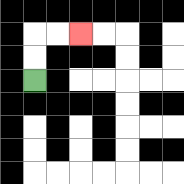{'start': '[1, 3]', 'end': '[3, 1]', 'path_directions': 'U,U,R,R', 'path_coordinates': '[[1, 3], [1, 2], [1, 1], [2, 1], [3, 1]]'}